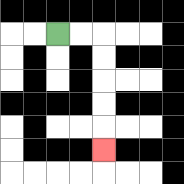{'start': '[2, 1]', 'end': '[4, 6]', 'path_directions': 'R,R,D,D,D,D,D', 'path_coordinates': '[[2, 1], [3, 1], [4, 1], [4, 2], [4, 3], [4, 4], [4, 5], [4, 6]]'}